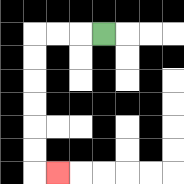{'start': '[4, 1]', 'end': '[2, 7]', 'path_directions': 'L,L,L,D,D,D,D,D,D,R', 'path_coordinates': '[[4, 1], [3, 1], [2, 1], [1, 1], [1, 2], [1, 3], [1, 4], [1, 5], [1, 6], [1, 7], [2, 7]]'}